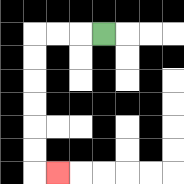{'start': '[4, 1]', 'end': '[2, 7]', 'path_directions': 'L,L,L,D,D,D,D,D,D,R', 'path_coordinates': '[[4, 1], [3, 1], [2, 1], [1, 1], [1, 2], [1, 3], [1, 4], [1, 5], [1, 6], [1, 7], [2, 7]]'}